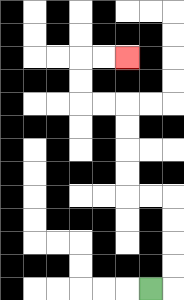{'start': '[6, 12]', 'end': '[5, 2]', 'path_directions': 'R,U,U,U,U,L,L,U,U,U,U,L,L,U,U,R,R', 'path_coordinates': '[[6, 12], [7, 12], [7, 11], [7, 10], [7, 9], [7, 8], [6, 8], [5, 8], [5, 7], [5, 6], [5, 5], [5, 4], [4, 4], [3, 4], [3, 3], [3, 2], [4, 2], [5, 2]]'}